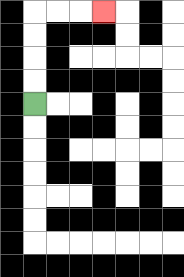{'start': '[1, 4]', 'end': '[4, 0]', 'path_directions': 'U,U,U,U,R,R,R', 'path_coordinates': '[[1, 4], [1, 3], [1, 2], [1, 1], [1, 0], [2, 0], [3, 0], [4, 0]]'}